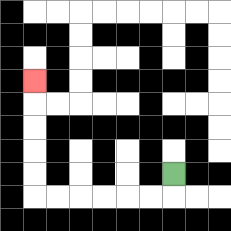{'start': '[7, 7]', 'end': '[1, 3]', 'path_directions': 'D,L,L,L,L,L,L,U,U,U,U,U', 'path_coordinates': '[[7, 7], [7, 8], [6, 8], [5, 8], [4, 8], [3, 8], [2, 8], [1, 8], [1, 7], [1, 6], [1, 5], [1, 4], [1, 3]]'}